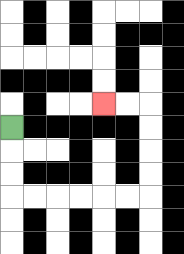{'start': '[0, 5]', 'end': '[4, 4]', 'path_directions': 'D,D,D,R,R,R,R,R,R,U,U,U,U,L,L', 'path_coordinates': '[[0, 5], [0, 6], [0, 7], [0, 8], [1, 8], [2, 8], [3, 8], [4, 8], [5, 8], [6, 8], [6, 7], [6, 6], [6, 5], [6, 4], [5, 4], [4, 4]]'}